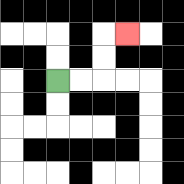{'start': '[2, 3]', 'end': '[5, 1]', 'path_directions': 'R,R,U,U,R', 'path_coordinates': '[[2, 3], [3, 3], [4, 3], [4, 2], [4, 1], [5, 1]]'}